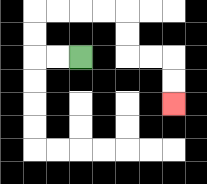{'start': '[3, 2]', 'end': '[7, 4]', 'path_directions': 'L,L,U,U,R,R,R,R,D,D,R,R,D,D', 'path_coordinates': '[[3, 2], [2, 2], [1, 2], [1, 1], [1, 0], [2, 0], [3, 0], [4, 0], [5, 0], [5, 1], [5, 2], [6, 2], [7, 2], [7, 3], [7, 4]]'}